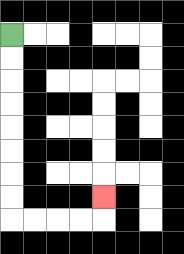{'start': '[0, 1]', 'end': '[4, 8]', 'path_directions': 'D,D,D,D,D,D,D,D,R,R,R,R,U', 'path_coordinates': '[[0, 1], [0, 2], [0, 3], [0, 4], [0, 5], [0, 6], [0, 7], [0, 8], [0, 9], [1, 9], [2, 9], [3, 9], [4, 9], [4, 8]]'}